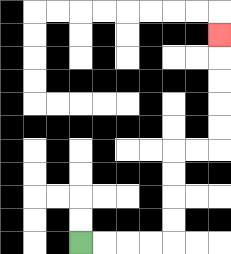{'start': '[3, 10]', 'end': '[9, 1]', 'path_directions': 'R,R,R,R,U,U,U,U,R,R,U,U,U,U,U', 'path_coordinates': '[[3, 10], [4, 10], [5, 10], [6, 10], [7, 10], [7, 9], [7, 8], [7, 7], [7, 6], [8, 6], [9, 6], [9, 5], [9, 4], [9, 3], [9, 2], [9, 1]]'}